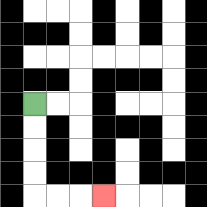{'start': '[1, 4]', 'end': '[4, 8]', 'path_directions': 'D,D,D,D,R,R,R', 'path_coordinates': '[[1, 4], [1, 5], [1, 6], [1, 7], [1, 8], [2, 8], [3, 8], [4, 8]]'}